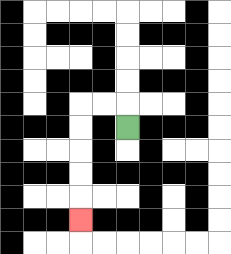{'start': '[5, 5]', 'end': '[3, 9]', 'path_directions': 'U,L,L,D,D,D,D,D', 'path_coordinates': '[[5, 5], [5, 4], [4, 4], [3, 4], [3, 5], [3, 6], [3, 7], [3, 8], [3, 9]]'}